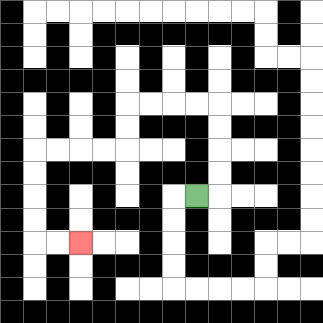{'start': '[8, 8]', 'end': '[3, 10]', 'path_directions': 'R,U,U,U,U,L,L,L,L,D,D,L,L,L,L,D,D,D,D,R,R', 'path_coordinates': '[[8, 8], [9, 8], [9, 7], [9, 6], [9, 5], [9, 4], [8, 4], [7, 4], [6, 4], [5, 4], [5, 5], [5, 6], [4, 6], [3, 6], [2, 6], [1, 6], [1, 7], [1, 8], [1, 9], [1, 10], [2, 10], [3, 10]]'}